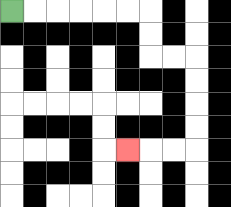{'start': '[0, 0]', 'end': '[5, 6]', 'path_directions': 'R,R,R,R,R,R,D,D,R,R,D,D,D,D,L,L,L', 'path_coordinates': '[[0, 0], [1, 0], [2, 0], [3, 0], [4, 0], [5, 0], [6, 0], [6, 1], [6, 2], [7, 2], [8, 2], [8, 3], [8, 4], [8, 5], [8, 6], [7, 6], [6, 6], [5, 6]]'}